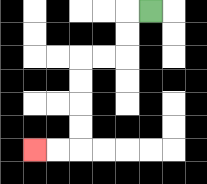{'start': '[6, 0]', 'end': '[1, 6]', 'path_directions': 'L,D,D,L,L,D,D,D,D,L,L', 'path_coordinates': '[[6, 0], [5, 0], [5, 1], [5, 2], [4, 2], [3, 2], [3, 3], [3, 4], [3, 5], [3, 6], [2, 6], [1, 6]]'}